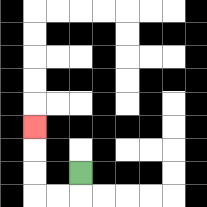{'start': '[3, 7]', 'end': '[1, 5]', 'path_directions': 'D,L,L,U,U,U', 'path_coordinates': '[[3, 7], [3, 8], [2, 8], [1, 8], [1, 7], [1, 6], [1, 5]]'}